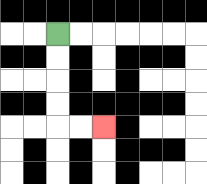{'start': '[2, 1]', 'end': '[4, 5]', 'path_directions': 'D,D,D,D,R,R', 'path_coordinates': '[[2, 1], [2, 2], [2, 3], [2, 4], [2, 5], [3, 5], [4, 5]]'}